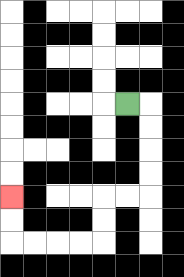{'start': '[5, 4]', 'end': '[0, 8]', 'path_directions': 'R,D,D,D,D,L,L,D,D,L,L,L,L,U,U', 'path_coordinates': '[[5, 4], [6, 4], [6, 5], [6, 6], [6, 7], [6, 8], [5, 8], [4, 8], [4, 9], [4, 10], [3, 10], [2, 10], [1, 10], [0, 10], [0, 9], [0, 8]]'}